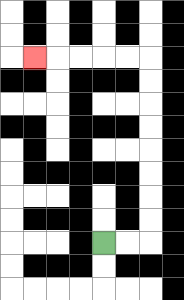{'start': '[4, 10]', 'end': '[1, 2]', 'path_directions': 'R,R,U,U,U,U,U,U,U,U,L,L,L,L,L', 'path_coordinates': '[[4, 10], [5, 10], [6, 10], [6, 9], [6, 8], [6, 7], [6, 6], [6, 5], [6, 4], [6, 3], [6, 2], [5, 2], [4, 2], [3, 2], [2, 2], [1, 2]]'}